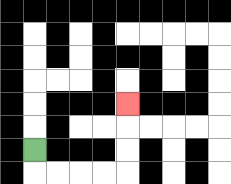{'start': '[1, 6]', 'end': '[5, 4]', 'path_directions': 'D,R,R,R,R,U,U,U', 'path_coordinates': '[[1, 6], [1, 7], [2, 7], [3, 7], [4, 7], [5, 7], [5, 6], [5, 5], [5, 4]]'}